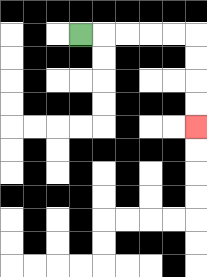{'start': '[3, 1]', 'end': '[8, 5]', 'path_directions': 'R,R,R,R,R,D,D,D,D', 'path_coordinates': '[[3, 1], [4, 1], [5, 1], [6, 1], [7, 1], [8, 1], [8, 2], [8, 3], [8, 4], [8, 5]]'}